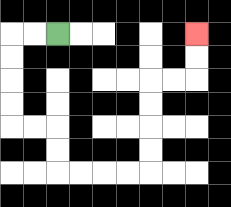{'start': '[2, 1]', 'end': '[8, 1]', 'path_directions': 'L,L,D,D,D,D,R,R,D,D,R,R,R,R,U,U,U,U,R,R,U,U', 'path_coordinates': '[[2, 1], [1, 1], [0, 1], [0, 2], [0, 3], [0, 4], [0, 5], [1, 5], [2, 5], [2, 6], [2, 7], [3, 7], [4, 7], [5, 7], [6, 7], [6, 6], [6, 5], [6, 4], [6, 3], [7, 3], [8, 3], [8, 2], [8, 1]]'}